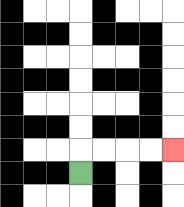{'start': '[3, 7]', 'end': '[7, 6]', 'path_directions': 'U,R,R,R,R', 'path_coordinates': '[[3, 7], [3, 6], [4, 6], [5, 6], [6, 6], [7, 6]]'}